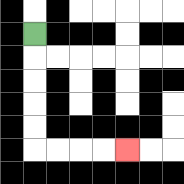{'start': '[1, 1]', 'end': '[5, 6]', 'path_directions': 'D,D,D,D,D,R,R,R,R', 'path_coordinates': '[[1, 1], [1, 2], [1, 3], [1, 4], [1, 5], [1, 6], [2, 6], [3, 6], [4, 6], [5, 6]]'}